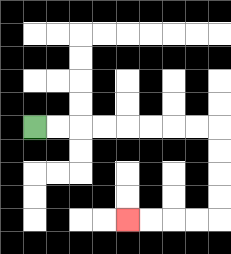{'start': '[1, 5]', 'end': '[5, 9]', 'path_directions': 'R,R,R,R,R,R,R,R,D,D,D,D,L,L,L,L', 'path_coordinates': '[[1, 5], [2, 5], [3, 5], [4, 5], [5, 5], [6, 5], [7, 5], [8, 5], [9, 5], [9, 6], [9, 7], [9, 8], [9, 9], [8, 9], [7, 9], [6, 9], [5, 9]]'}